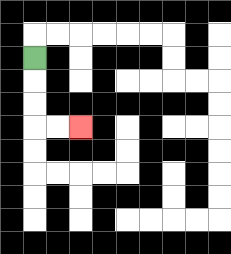{'start': '[1, 2]', 'end': '[3, 5]', 'path_directions': 'D,D,D,R,R', 'path_coordinates': '[[1, 2], [1, 3], [1, 4], [1, 5], [2, 5], [3, 5]]'}